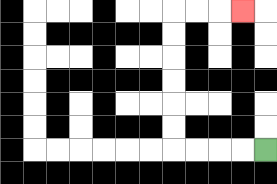{'start': '[11, 6]', 'end': '[10, 0]', 'path_directions': 'L,L,L,L,U,U,U,U,U,U,R,R,R', 'path_coordinates': '[[11, 6], [10, 6], [9, 6], [8, 6], [7, 6], [7, 5], [7, 4], [7, 3], [7, 2], [7, 1], [7, 0], [8, 0], [9, 0], [10, 0]]'}